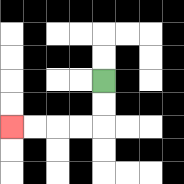{'start': '[4, 3]', 'end': '[0, 5]', 'path_directions': 'D,D,L,L,L,L', 'path_coordinates': '[[4, 3], [4, 4], [4, 5], [3, 5], [2, 5], [1, 5], [0, 5]]'}